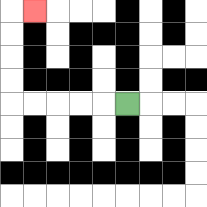{'start': '[5, 4]', 'end': '[1, 0]', 'path_directions': 'L,L,L,L,L,U,U,U,U,R', 'path_coordinates': '[[5, 4], [4, 4], [3, 4], [2, 4], [1, 4], [0, 4], [0, 3], [0, 2], [0, 1], [0, 0], [1, 0]]'}